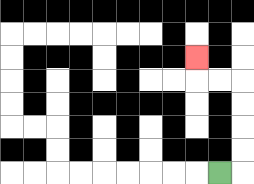{'start': '[9, 7]', 'end': '[8, 2]', 'path_directions': 'R,U,U,U,U,L,L,U', 'path_coordinates': '[[9, 7], [10, 7], [10, 6], [10, 5], [10, 4], [10, 3], [9, 3], [8, 3], [8, 2]]'}